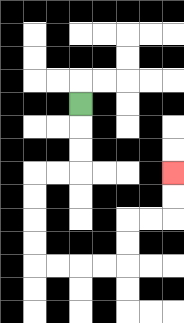{'start': '[3, 4]', 'end': '[7, 7]', 'path_directions': 'D,D,D,L,L,D,D,D,D,R,R,R,R,U,U,R,R,U,U', 'path_coordinates': '[[3, 4], [3, 5], [3, 6], [3, 7], [2, 7], [1, 7], [1, 8], [1, 9], [1, 10], [1, 11], [2, 11], [3, 11], [4, 11], [5, 11], [5, 10], [5, 9], [6, 9], [7, 9], [7, 8], [7, 7]]'}